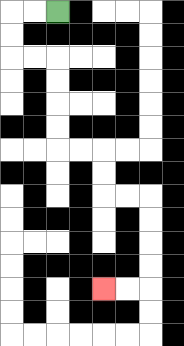{'start': '[2, 0]', 'end': '[4, 12]', 'path_directions': 'L,L,D,D,R,R,D,D,D,D,R,R,D,D,R,R,D,D,D,D,L,L', 'path_coordinates': '[[2, 0], [1, 0], [0, 0], [0, 1], [0, 2], [1, 2], [2, 2], [2, 3], [2, 4], [2, 5], [2, 6], [3, 6], [4, 6], [4, 7], [4, 8], [5, 8], [6, 8], [6, 9], [6, 10], [6, 11], [6, 12], [5, 12], [4, 12]]'}